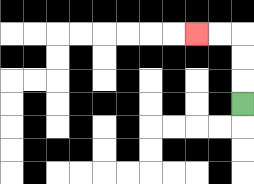{'start': '[10, 4]', 'end': '[8, 1]', 'path_directions': 'U,U,U,L,L', 'path_coordinates': '[[10, 4], [10, 3], [10, 2], [10, 1], [9, 1], [8, 1]]'}